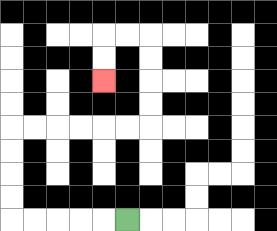{'start': '[5, 9]', 'end': '[4, 3]', 'path_directions': 'L,L,L,L,L,U,U,U,U,R,R,R,R,R,R,U,U,U,U,L,L,D,D', 'path_coordinates': '[[5, 9], [4, 9], [3, 9], [2, 9], [1, 9], [0, 9], [0, 8], [0, 7], [0, 6], [0, 5], [1, 5], [2, 5], [3, 5], [4, 5], [5, 5], [6, 5], [6, 4], [6, 3], [6, 2], [6, 1], [5, 1], [4, 1], [4, 2], [4, 3]]'}